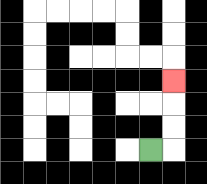{'start': '[6, 6]', 'end': '[7, 3]', 'path_directions': 'R,U,U,U', 'path_coordinates': '[[6, 6], [7, 6], [7, 5], [7, 4], [7, 3]]'}